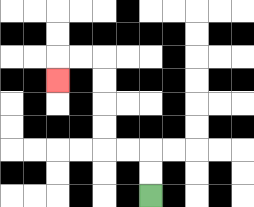{'start': '[6, 8]', 'end': '[2, 3]', 'path_directions': 'U,U,L,L,U,U,U,U,L,L,D', 'path_coordinates': '[[6, 8], [6, 7], [6, 6], [5, 6], [4, 6], [4, 5], [4, 4], [4, 3], [4, 2], [3, 2], [2, 2], [2, 3]]'}